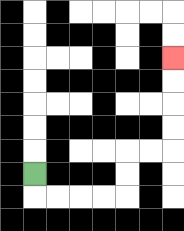{'start': '[1, 7]', 'end': '[7, 2]', 'path_directions': 'D,R,R,R,R,U,U,R,R,U,U,U,U', 'path_coordinates': '[[1, 7], [1, 8], [2, 8], [3, 8], [4, 8], [5, 8], [5, 7], [5, 6], [6, 6], [7, 6], [7, 5], [7, 4], [7, 3], [7, 2]]'}